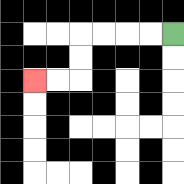{'start': '[7, 1]', 'end': '[1, 3]', 'path_directions': 'L,L,L,L,D,D,L,L', 'path_coordinates': '[[7, 1], [6, 1], [5, 1], [4, 1], [3, 1], [3, 2], [3, 3], [2, 3], [1, 3]]'}